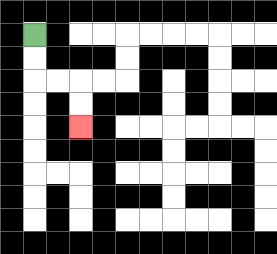{'start': '[1, 1]', 'end': '[3, 5]', 'path_directions': 'D,D,R,R,D,D', 'path_coordinates': '[[1, 1], [1, 2], [1, 3], [2, 3], [3, 3], [3, 4], [3, 5]]'}